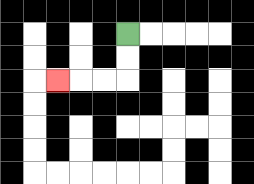{'start': '[5, 1]', 'end': '[2, 3]', 'path_directions': 'D,D,L,L,L', 'path_coordinates': '[[5, 1], [5, 2], [5, 3], [4, 3], [3, 3], [2, 3]]'}